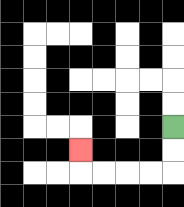{'start': '[7, 5]', 'end': '[3, 6]', 'path_directions': 'D,D,L,L,L,L,U', 'path_coordinates': '[[7, 5], [7, 6], [7, 7], [6, 7], [5, 7], [4, 7], [3, 7], [3, 6]]'}